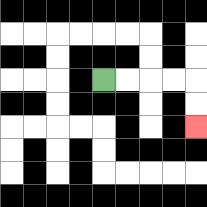{'start': '[4, 3]', 'end': '[8, 5]', 'path_directions': 'R,R,R,R,D,D', 'path_coordinates': '[[4, 3], [5, 3], [6, 3], [7, 3], [8, 3], [8, 4], [8, 5]]'}